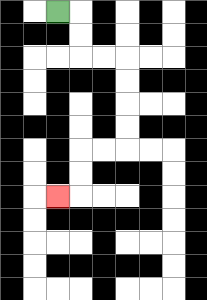{'start': '[2, 0]', 'end': '[2, 8]', 'path_directions': 'R,D,D,R,R,D,D,D,D,L,L,D,D,L', 'path_coordinates': '[[2, 0], [3, 0], [3, 1], [3, 2], [4, 2], [5, 2], [5, 3], [5, 4], [5, 5], [5, 6], [4, 6], [3, 6], [3, 7], [3, 8], [2, 8]]'}